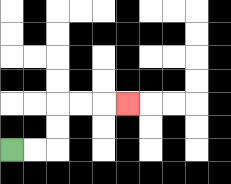{'start': '[0, 6]', 'end': '[5, 4]', 'path_directions': 'R,R,U,U,R,R,R', 'path_coordinates': '[[0, 6], [1, 6], [2, 6], [2, 5], [2, 4], [3, 4], [4, 4], [5, 4]]'}